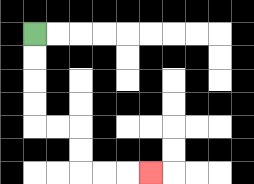{'start': '[1, 1]', 'end': '[6, 7]', 'path_directions': 'D,D,D,D,R,R,D,D,R,R,R', 'path_coordinates': '[[1, 1], [1, 2], [1, 3], [1, 4], [1, 5], [2, 5], [3, 5], [3, 6], [3, 7], [4, 7], [5, 7], [6, 7]]'}